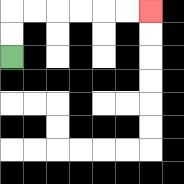{'start': '[0, 2]', 'end': '[6, 0]', 'path_directions': 'U,U,R,R,R,R,R,R', 'path_coordinates': '[[0, 2], [0, 1], [0, 0], [1, 0], [2, 0], [3, 0], [4, 0], [5, 0], [6, 0]]'}